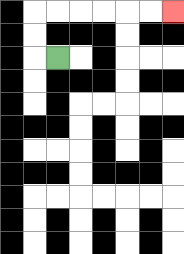{'start': '[2, 2]', 'end': '[7, 0]', 'path_directions': 'L,U,U,R,R,R,R,R,R', 'path_coordinates': '[[2, 2], [1, 2], [1, 1], [1, 0], [2, 0], [3, 0], [4, 0], [5, 0], [6, 0], [7, 0]]'}